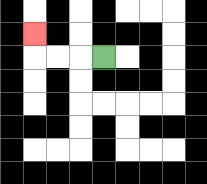{'start': '[4, 2]', 'end': '[1, 1]', 'path_directions': 'L,L,L,U', 'path_coordinates': '[[4, 2], [3, 2], [2, 2], [1, 2], [1, 1]]'}